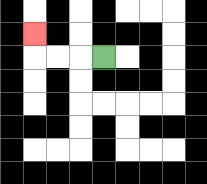{'start': '[4, 2]', 'end': '[1, 1]', 'path_directions': 'L,L,L,U', 'path_coordinates': '[[4, 2], [3, 2], [2, 2], [1, 2], [1, 1]]'}